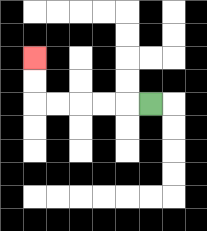{'start': '[6, 4]', 'end': '[1, 2]', 'path_directions': 'L,L,L,L,L,U,U', 'path_coordinates': '[[6, 4], [5, 4], [4, 4], [3, 4], [2, 4], [1, 4], [1, 3], [1, 2]]'}